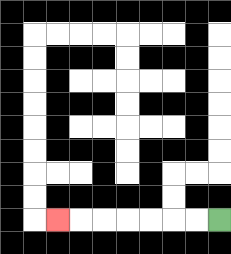{'start': '[9, 9]', 'end': '[2, 9]', 'path_directions': 'L,L,L,L,L,L,L', 'path_coordinates': '[[9, 9], [8, 9], [7, 9], [6, 9], [5, 9], [4, 9], [3, 9], [2, 9]]'}